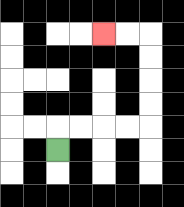{'start': '[2, 6]', 'end': '[4, 1]', 'path_directions': 'U,R,R,R,R,U,U,U,U,L,L', 'path_coordinates': '[[2, 6], [2, 5], [3, 5], [4, 5], [5, 5], [6, 5], [6, 4], [6, 3], [6, 2], [6, 1], [5, 1], [4, 1]]'}